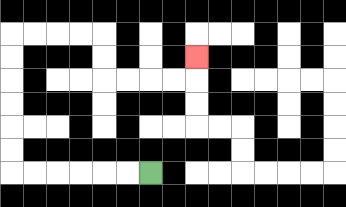{'start': '[6, 7]', 'end': '[8, 2]', 'path_directions': 'L,L,L,L,L,L,U,U,U,U,U,U,R,R,R,R,D,D,R,R,R,R,U', 'path_coordinates': '[[6, 7], [5, 7], [4, 7], [3, 7], [2, 7], [1, 7], [0, 7], [0, 6], [0, 5], [0, 4], [0, 3], [0, 2], [0, 1], [1, 1], [2, 1], [3, 1], [4, 1], [4, 2], [4, 3], [5, 3], [6, 3], [7, 3], [8, 3], [8, 2]]'}